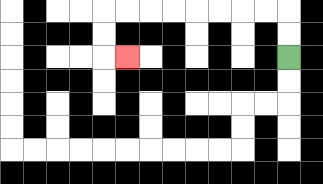{'start': '[12, 2]', 'end': '[5, 2]', 'path_directions': 'U,U,L,L,L,L,L,L,L,L,D,D,R', 'path_coordinates': '[[12, 2], [12, 1], [12, 0], [11, 0], [10, 0], [9, 0], [8, 0], [7, 0], [6, 0], [5, 0], [4, 0], [4, 1], [4, 2], [5, 2]]'}